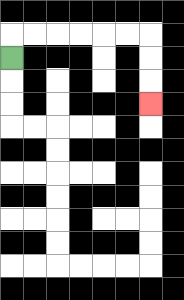{'start': '[0, 2]', 'end': '[6, 4]', 'path_directions': 'U,R,R,R,R,R,R,D,D,D', 'path_coordinates': '[[0, 2], [0, 1], [1, 1], [2, 1], [3, 1], [4, 1], [5, 1], [6, 1], [6, 2], [6, 3], [6, 4]]'}